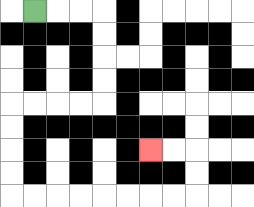{'start': '[1, 0]', 'end': '[6, 6]', 'path_directions': 'R,R,R,D,D,D,D,L,L,L,L,D,D,D,D,R,R,R,R,R,R,R,R,U,U,L,L', 'path_coordinates': '[[1, 0], [2, 0], [3, 0], [4, 0], [4, 1], [4, 2], [4, 3], [4, 4], [3, 4], [2, 4], [1, 4], [0, 4], [0, 5], [0, 6], [0, 7], [0, 8], [1, 8], [2, 8], [3, 8], [4, 8], [5, 8], [6, 8], [7, 8], [8, 8], [8, 7], [8, 6], [7, 6], [6, 6]]'}